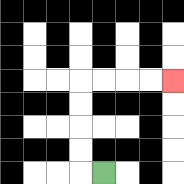{'start': '[4, 7]', 'end': '[7, 3]', 'path_directions': 'L,U,U,U,U,R,R,R,R', 'path_coordinates': '[[4, 7], [3, 7], [3, 6], [3, 5], [3, 4], [3, 3], [4, 3], [5, 3], [6, 3], [7, 3]]'}